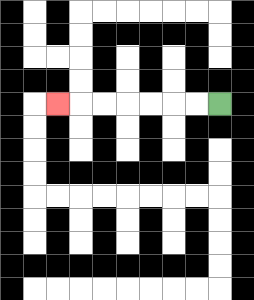{'start': '[9, 4]', 'end': '[2, 4]', 'path_directions': 'L,L,L,L,L,L,L', 'path_coordinates': '[[9, 4], [8, 4], [7, 4], [6, 4], [5, 4], [4, 4], [3, 4], [2, 4]]'}